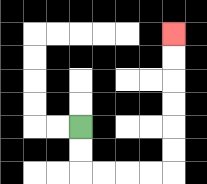{'start': '[3, 5]', 'end': '[7, 1]', 'path_directions': 'D,D,R,R,R,R,U,U,U,U,U,U', 'path_coordinates': '[[3, 5], [3, 6], [3, 7], [4, 7], [5, 7], [6, 7], [7, 7], [7, 6], [7, 5], [7, 4], [7, 3], [7, 2], [7, 1]]'}